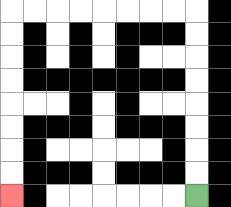{'start': '[8, 8]', 'end': '[0, 8]', 'path_directions': 'U,U,U,U,U,U,U,U,L,L,L,L,L,L,L,L,D,D,D,D,D,D,D,D', 'path_coordinates': '[[8, 8], [8, 7], [8, 6], [8, 5], [8, 4], [8, 3], [8, 2], [8, 1], [8, 0], [7, 0], [6, 0], [5, 0], [4, 0], [3, 0], [2, 0], [1, 0], [0, 0], [0, 1], [0, 2], [0, 3], [0, 4], [0, 5], [0, 6], [0, 7], [0, 8]]'}